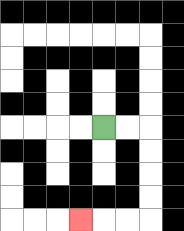{'start': '[4, 5]', 'end': '[3, 9]', 'path_directions': 'R,R,D,D,D,D,L,L,L', 'path_coordinates': '[[4, 5], [5, 5], [6, 5], [6, 6], [6, 7], [6, 8], [6, 9], [5, 9], [4, 9], [3, 9]]'}